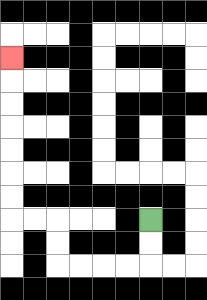{'start': '[6, 9]', 'end': '[0, 2]', 'path_directions': 'D,D,L,L,L,L,U,U,L,L,U,U,U,U,U,U,U', 'path_coordinates': '[[6, 9], [6, 10], [6, 11], [5, 11], [4, 11], [3, 11], [2, 11], [2, 10], [2, 9], [1, 9], [0, 9], [0, 8], [0, 7], [0, 6], [0, 5], [0, 4], [0, 3], [0, 2]]'}